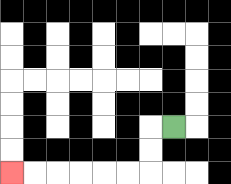{'start': '[7, 5]', 'end': '[0, 7]', 'path_directions': 'L,D,D,L,L,L,L,L,L', 'path_coordinates': '[[7, 5], [6, 5], [6, 6], [6, 7], [5, 7], [4, 7], [3, 7], [2, 7], [1, 7], [0, 7]]'}